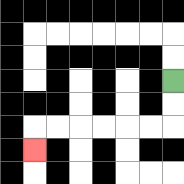{'start': '[7, 3]', 'end': '[1, 6]', 'path_directions': 'D,D,L,L,L,L,L,L,D', 'path_coordinates': '[[7, 3], [7, 4], [7, 5], [6, 5], [5, 5], [4, 5], [3, 5], [2, 5], [1, 5], [1, 6]]'}